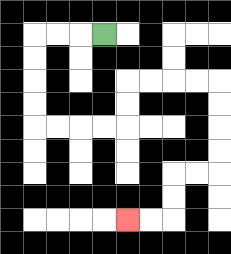{'start': '[4, 1]', 'end': '[5, 9]', 'path_directions': 'L,L,L,D,D,D,D,R,R,R,R,U,U,R,R,R,R,D,D,D,D,L,L,D,D,L,L', 'path_coordinates': '[[4, 1], [3, 1], [2, 1], [1, 1], [1, 2], [1, 3], [1, 4], [1, 5], [2, 5], [3, 5], [4, 5], [5, 5], [5, 4], [5, 3], [6, 3], [7, 3], [8, 3], [9, 3], [9, 4], [9, 5], [9, 6], [9, 7], [8, 7], [7, 7], [7, 8], [7, 9], [6, 9], [5, 9]]'}